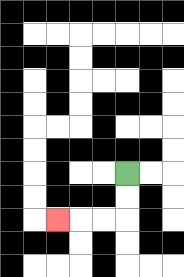{'start': '[5, 7]', 'end': '[2, 9]', 'path_directions': 'D,D,L,L,L', 'path_coordinates': '[[5, 7], [5, 8], [5, 9], [4, 9], [3, 9], [2, 9]]'}